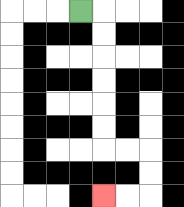{'start': '[3, 0]', 'end': '[4, 8]', 'path_directions': 'R,D,D,D,D,D,D,R,R,D,D,L,L', 'path_coordinates': '[[3, 0], [4, 0], [4, 1], [4, 2], [4, 3], [4, 4], [4, 5], [4, 6], [5, 6], [6, 6], [6, 7], [6, 8], [5, 8], [4, 8]]'}